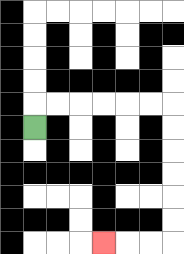{'start': '[1, 5]', 'end': '[4, 10]', 'path_directions': 'U,R,R,R,R,R,R,D,D,D,D,D,D,L,L,L', 'path_coordinates': '[[1, 5], [1, 4], [2, 4], [3, 4], [4, 4], [5, 4], [6, 4], [7, 4], [7, 5], [7, 6], [7, 7], [7, 8], [7, 9], [7, 10], [6, 10], [5, 10], [4, 10]]'}